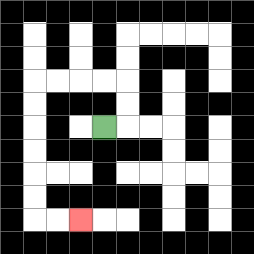{'start': '[4, 5]', 'end': '[3, 9]', 'path_directions': 'R,U,U,L,L,L,L,D,D,D,D,D,D,R,R', 'path_coordinates': '[[4, 5], [5, 5], [5, 4], [5, 3], [4, 3], [3, 3], [2, 3], [1, 3], [1, 4], [1, 5], [1, 6], [1, 7], [1, 8], [1, 9], [2, 9], [3, 9]]'}